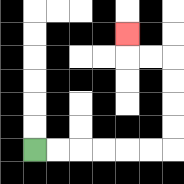{'start': '[1, 6]', 'end': '[5, 1]', 'path_directions': 'R,R,R,R,R,R,U,U,U,U,L,L,U', 'path_coordinates': '[[1, 6], [2, 6], [3, 6], [4, 6], [5, 6], [6, 6], [7, 6], [7, 5], [7, 4], [7, 3], [7, 2], [6, 2], [5, 2], [5, 1]]'}